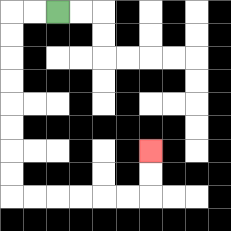{'start': '[2, 0]', 'end': '[6, 6]', 'path_directions': 'L,L,D,D,D,D,D,D,D,D,R,R,R,R,R,R,U,U', 'path_coordinates': '[[2, 0], [1, 0], [0, 0], [0, 1], [0, 2], [0, 3], [0, 4], [0, 5], [0, 6], [0, 7], [0, 8], [1, 8], [2, 8], [3, 8], [4, 8], [5, 8], [6, 8], [6, 7], [6, 6]]'}